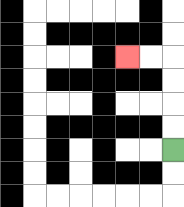{'start': '[7, 6]', 'end': '[5, 2]', 'path_directions': 'U,U,U,U,L,L', 'path_coordinates': '[[7, 6], [7, 5], [7, 4], [7, 3], [7, 2], [6, 2], [5, 2]]'}